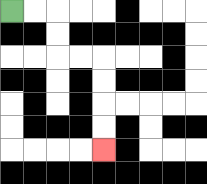{'start': '[0, 0]', 'end': '[4, 6]', 'path_directions': 'R,R,D,D,R,R,D,D,D,D', 'path_coordinates': '[[0, 0], [1, 0], [2, 0], [2, 1], [2, 2], [3, 2], [4, 2], [4, 3], [4, 4], [4, 5], [4, 6]]'}